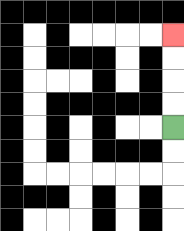{'start': '[7, 5]', 'end': '[7, 1]', 'path_directions': 'U,U,U,U', 'path_coordinates': '[[7, 5], [7, 4], [7, 3], [7, 2], [7, 1]]'}